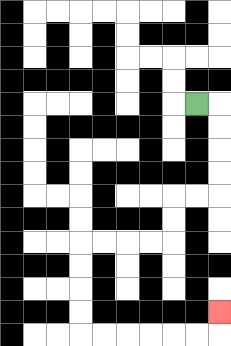{'start': '[8, 4]', 'end': '[9, 13]', 'path_directions': 'R,D,D,D,D,L,L,D,D,L,L,L,L,D,D,D,D,R,R,R,R,R,R,U', 'path_coordinates': '[[8, 4], [9, 4], [9, 5], [9, 6], [9, 7], [9, 8], [8, 8], [7, 8], [7, 9], [7, 10], [6, 10], [5, 10], [4, 10], [3, 10], [3, 11], [3, 12], [3, 13], [3, 14], [4, 14], [5, 14], [6, 14], [7, 14], [8, 14], [9, 14], [9, 13]]'}